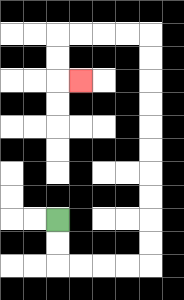{'start': '[2, 9]', 'end': '[3, 3]', 'path_directions': 'D,D,R,R,R,R,U,U,U,U,U,U,U,U,U,U,L,L,L,L,D,D,R', 'path_coordinates': '[[2, 9], [2, 10], [2, 11], [3, 11], [4, 11], [5, 11], [6, 11], [6, 10], [6, 9], [6, 8], [6, 7], [6, 6], [6, 5], [6, 4], [6, 3], [6, 2], [6, 1], [5, 1], [4, 1], [3, 1], [2, 1], [2, 2], [2, 3], [3, 3]]'}